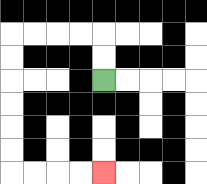{'start': '[4, 3]', 'end': '[4, 7]', 'path_directions': 'U,U,L,L,L,L,D,D,D,D,D,D,R,R,R,R', 'path_coordinates': '[[4, 3], [4, 2], [4, 1], [3, 1], [2, 1], [1, 1], [0, 1], [0, 2], [0, 3], [0, 4], [0, 5], [0, 6], [0, 7], [1, 7], [2, 7], [3, 7], [4, 7]]'}